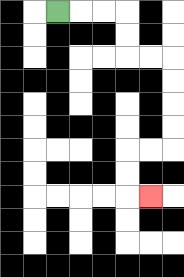{'start': '[2, 0]', 'end': '[6, 8]', 'path_directions': 'R,R,R,D,D,R,R,D,D,D,D,L,L,D,D,R', 'path_coordinates': '[[2, 0], [3, 0], [4, 0], [5, 0], [5, 1], [5, 2], [6, 2], [7, 2], [7, 3], [7, 4], [7, 5], [7, 6], [6, 6], [5, 6], [5, 7], [5, 8], [6, 8]]'}